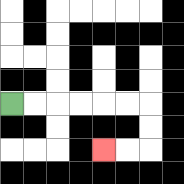{'start': '[0, 4]', 'end': '[4, 6]', 'path_directions': 'R,R,R,R,R,R,D,D,L,L', 'path_coordinates': '[[0, 4], [1, 4], [2, 4], [3, 4], [4, 4], [5, 4], [6, 4], [6, 5], [6, 6], [5, 6], [4, 6]]'}